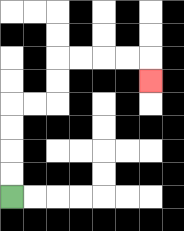{'start': '[0, 8]', 'end': '[6, 3]', 'path_directions': 'U,U,U,U,R,R,U,U,R,R,R,R,D', 'path_coordinates': '[[0, 8], [0, 7], [0, 6], [0, 5], [0, 4], [1, 4], [2, 4], [2, 3], [2, 2], [3, 2], [4, 2], [5, 2], [6, 2], [6, 3]]'}